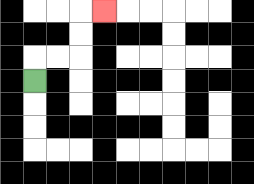{'start': '[1, 3]', 'end': '[4, 0]', 'path_directions': 'U,R,R,U,U,R', 'path_coordinates': '[[1, 3], [1, 2], [2, 2], [3, 2], [3, 1], [3, 0], [4, 0]]'}